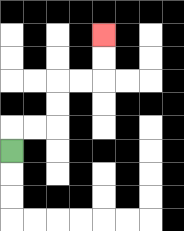{'start': '[0, 6]', 'end': '[4, 1]', 'path_directions': 'U,R,R,U,U,R,R,U,U', 'path_coordinates': '[[0, 6], [0, 5], [1, 5], [2, 5], [2, 4], [2, 3], [3, 3], [4, 3], [4, 2], [4, 1]]'}